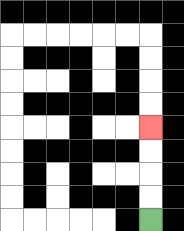{'start': '[6, 9]', 'end': '[6, 5]', 'path_directions': 'U,U,U,U', 'path_coordinates': '[[6, 9], [6, 8], [6, 7], [6, 6], [6, 5]]'}